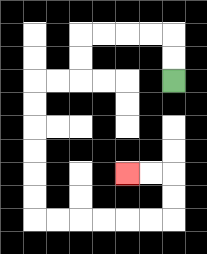{'start': '[7, 3]', 'end': '[5, 7]', 'path_directions': 'U,U,L,L,L,L,D,D,L,L,D,D,D,D,D,D,R,R,R,R,R,R,U,U,L,L', 'path_coordinates': '[[7, 3], [7, 2], [7, 1], [6, 1], [5, 1], [4, 1], [3, 1], [3, 2], [3, 3], [2, 3], [1, 3], [1, 4], [1, 5], [1, 6], [1, 7], [1, 8], [1, 9], [2, 9], [3, 9], [4, 9], [5, 9], [6, 9], [7, 9], [7, 8], [7, 7], [6, 7], [5, 7]]'}